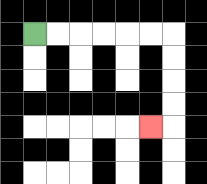{'start': '[1, 1]', 'end': '[6, 5]', 'path_directions': 'R,R,R,R,R,R,D,D,D,D,L', 'path_coordinates': '[[1, 1], [2, 1], [3, 1], [4, 1], [5, 1], [6, 1], [7, 1], [7, 2], [7, 3], [7, 4], [7, 5], [6, 5]]'}